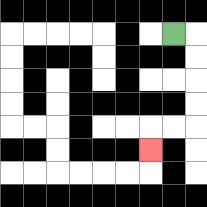{'start': '[7, 1]', 'end': '[6, 6]', 'path_directions': 'R,D,D,D,D,L,L,D', 'path_coordinates': '[[7, 1], [8, 1], [8, 2], [8, 3], [8, 4], [8, 5], [7, 5], [6, 5], [6, 6]]'}